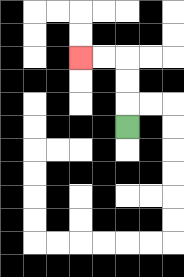{'start': '[5, 5]', 'end': '[3, 2]', 'path_directions': 'U,U,U,L,L', 'path_coordinates': '[[5, 5], [5, 4], [5, 3], [5, 2], [4, 2], [3, 2]]'}